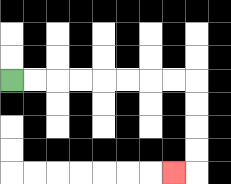{'start': '[0, 3]', 'end': '[7, 7]', 'path_directions': 'R,R,R,R,R,R,R,R,D,D,D,D,L', 'path_coordinates': '[[0, 3], [1, 3], [2, 3], [3, 3], [4, 3], [5, 3], [6, 3], [7, 3], [8, 3], [8, 4], [8, 5], [8, 6], [8, 7], [7, 7]]'}